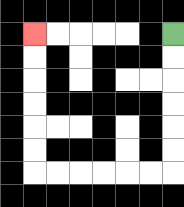{'start': '[7, 1]', 'end': '[1, 1]', 'path_directions': 'D,D,D,D,D,D,L,L,L,L,L,L,U,U,U,U,U,U', 'path_coordinates': '[[7, 1], [7, 2], [7, 3], [7, 4], [7, 5], [7, 6], [7, 7], [6, 7], [5, 7], [4, 7], [3, 7], [2, 7], [1, 7], [1, 6], [1, 5], [1, 4], [1, 3], [1, 2], [1, 1]]'}